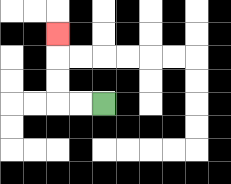{'start': '[4, 4]', 'end': '[2, 1]', 'path_directions': 'L,L,U,U,U', 'path_coordinates': '[[4, 4], [3, 4], [2, 4], [2, 3], [2, 2], [2, 1]]'}